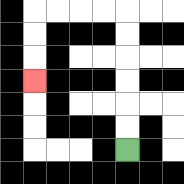{'start': '[5, 6]', 'end': '[1, 3]', 'path_directions': 'U,U,U,U,U,U,L,L,L,L,D,D,D', 'path_coordinates': '[[5, 6], [5, 5], [5, 4], [5, 3], [5, 2], [5, 1], [5, 0], [4, 0], [3, 0], [2, 0], [1, 0], [1, 1], [1, 2], [1, 3]]'}